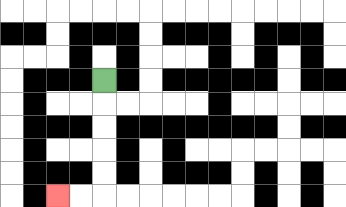{'start': '[4, 3]', 'end': '[2, 8]', 'path_directions': 'D,D,D,D,D,L,L', 'path_coordinates': '[[4, 3], [4, 4], [4, 5], [4, 6], [4, 7], [4, 8], [3, 8], [2, 8]]'}